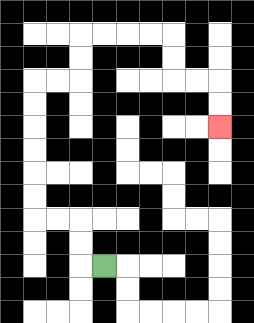{'start': '[4, 11]', 'end': '[9, 5]', 'path_directions': 'L,U,U,L,L,U,U,U,U,U,U,R,R,U,U,R,R,R,R,D,D,R,R,D,D', 'path_coordinates': '[[4, 11], [3, 11], [3, 10], [3, 9], [2, 9], [1, 9], [1, 8], [1, 7], [1, 6], [1, 5], [1, 4], [1, 3], [2, 3], [3, 3], [3, 2], [3, 1], [4, 1], [5, 1], [6, 1], [7, 1], [7, 2], [7, 3], [8, 3], [9, 3], [9, 4], [9, 5]]'}